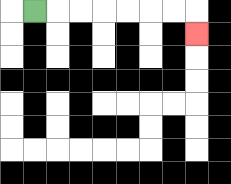{'start': '[1, 0]', 'end': '[8, 1]', 'path_directions': 'R,R,R,R,R,R,R,D', 'path_coordinates': '[[1, 0], [2, 0], [3, 0], [4, 0], [5, 0], [6, 0], [7, 0], [8, 0], [8, 1]]'}